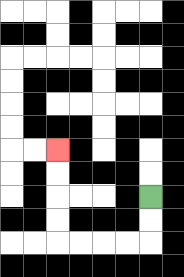{'start': '[6, 8]', 'end': '[2, 6]', 'path_directions': 'D,D,L,L,L,L,U,U,U,U', 'path_coordinates': '[[6, 8], [6, 9], [6, 10], [5, 10], [4, 10], [3, 10], [2, 10], [2, 9], [2, 8], [2, 7], [2, 6]]'}